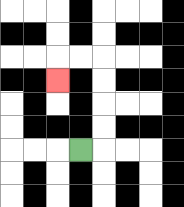{'start': '[3, 6]', 'end': '[2, 3]', 'path_directions': 'R,U,U,U,U,L,L,D', 'path_coordinates': '[[3, 6], [4, 6], [4, 5], [4, 4], [4, 3], [4, 2], [3, 2], [2, 2], [2, 3]]'}